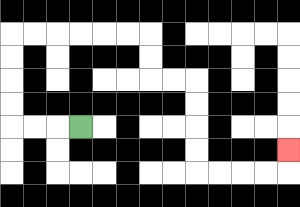{'start': '[3, 5]', 'end': '[12, 6]', 'path_directions': 'L,L,L,U,U,U,U,R,R,R,R,R,R,D,D,R,R,D,D,D,D,R,R,R,R,U', 'path_coordinates': '[[3, 5], [2, 5], [1, 5], [0, 5], [0, 4], [0, 3], [0, 2], [0, 1], [1, 1], [2, 1], [3, 1], [4, 1], [5, 1], [6, 1], [6, 2], [6, 3], [7, 3], [8, 3], [8, 4], [8, 5], [8, 6], [8, 7], [9, 7], [10, 7], [11, 7], [12, 7], [12, 6]]'}